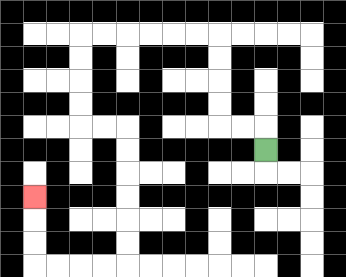{'start': '[11, 6]', 'end': '[1, 8]', 'path_directions': 'U,L,L,U,U,U,U,L,L,L,L,L,L,D,D,D,D,R,R,D,D,D,D,D,D,L,L,L,L,U,U,U', 'path_coordinates': '[[11, 6], [11, 5], [10, 5], [9, 5], [9, 4], [9, 3], [9, 2], [9, 1], [8, 1], [7, 1], [6, 1], [5, 1], [4, 1], [3, 1], [3, 2], [3, 3], [3, 4], [3, 5], [4, 5], [5, 5], [5, 6], [5, 7], [5, 8], [5, 9], [5, 10], [5, 11], [4, 11], [3, 11], [2, 11], [1, 11], [1, 10], [1, 9], [1, 8]]'}